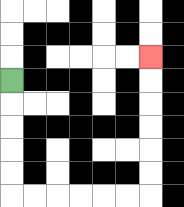{'start': '[0, 3]', 'end': '[6, 2]', 'path_directions': 'D,D,D,D,D,R,R,R,R,R,R,U,U,U,U,U,U', 'path_coordinates': '[[0, 3], [0, 4], [0, 5], [0, 6], [0, 7], [0, 8], [1, 8], [2, 8], [3, 8], [4, 8], [5, 8], [6, 8], [6, 7], [6, 6], [6, 5], [6, 4], [6, 3], [6, 2]]'}